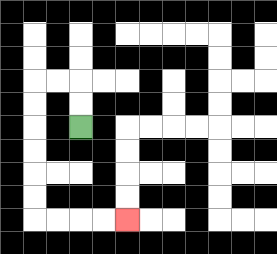{'start': '[3, 5]', 'end': '[5, 9]', 'path_directions': 'U,U,L,L,D,D,D,D,D,D,R,R,R,R', 'path_coordinates': '[[3, 5], [3, 4], [3, 3], [2, 3], [1, 3], [1, 4], [1, 5], [1, 6], [1, 7], [1, 8], [1, 9], [2, 9], [3, 9], [4, 9], [5, 9]]'}